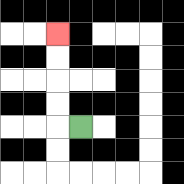{'start': '[3, 5]', 'end': '[2, 1]', 'path_directions': 'L,U,U,U,U', 'path_coordinates': '[[3, 5], [2, 5], [2, 4], [2, 3], [2, 2], [2, 1]]'}